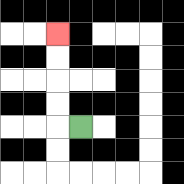{'start': '[3, 5]', 'end': '[2, 1]', 'path_directions': 'L,U,U,U,U', 'path_coordinates': '[[3, 5], [2, 5], [2, 4], [2, 3], [2, 2], [2, 1]]'}